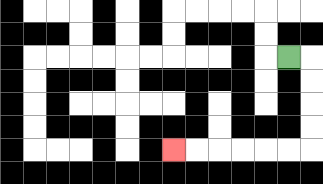{'start': '[12, 2]', 'end': '[7, 6]', 'path_directions': 'R,D,D,D,D,L,L,L,L,L,L', 'path_coordinates': '[[12, 2], [13, 2], [13, 3], [13, 4], [13, 5], [13, 6], [12, 6], [11, 6], [10, 6], [9, 6], [8, 6], [7, 6]]'}